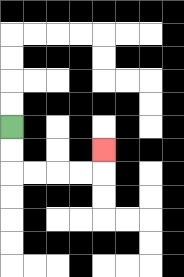{'start': '[0, 5]', 'end': '[4, 6]', 'path_directions': 'D,D,R,R,R,R,U', 'path_coordinates': '[[0, 5], [0, 6], [0, 7], [1, 7], [2, 7], [3, 7], [4, 7], [4, 6]]'}